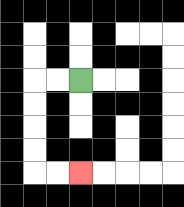{'start': '[3, 3]', 'end': '[3, 7]', 'path_directions': 'L,L,D,D,D,D,R,R', 'path_coordinates': '[[3, 3], [2, 3], [1, 3], [1, 4], [1, 5], [1, 6], [1, 7], [2, 7], [3, 7]]'}